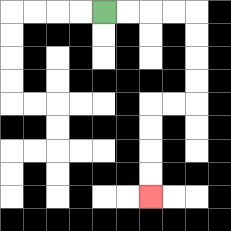{'start': '[4, 0]', 'end': '[6, 8]', 'path_directions': 'R,R,R,R,D,D,D,D,L,L,D,D,D,D', 'path_coordinates': '[[4, 0], [5, 0], [6, 0], [7, 0], [8, 0], [8, 1], [8, 2], [8, 3], [8, 4], [7, 4], [6, 4], [6, 5], [6, 6], [6, 7], [6, 8]]'}